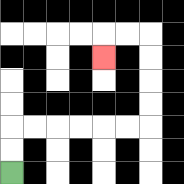{'start': '[0, 7]', 'end': '[4, 2]', 'path_directions': 'U,U,R,R,R,R,R,R,U,U,U,U,L,L,D', 'path_coordinates': '[[0, 7], [0, 6], [0, 5], [1, 5], [2, 5], [3, 5], [4, 5], [5, 5], [6, 5], [6, 4], [6, 3], [6, 2], [6, 1], [5, 1], [4, 1], [4, 2]]'}